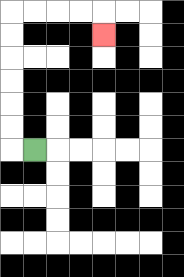{'start': '[1, 6]', 'end': '[4, 1]', 'path_directions': 'L,U,U,U,U,U,U,R,R,R,R,D', 'path_coordinates': '[[1, 6], [0, 6], [0, 5], [0, 4], [0, 3], [0, 2], [0, 1], [0, 0], [1, 0], [2, 0], [3, 0], [4, 0], [4, 1]]'}